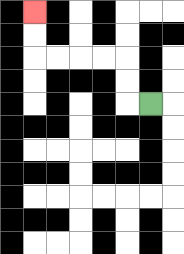{'start': '[6, 4]', 'end': '[1, 0]', 'path_directions': 'L,U,U,L,L,L,L,U,U', 'path_coordinates': '[[6, 4], [5, 4], [5, 3], [5, 2], [4, 2], [3, 2], [2, 2], [1, 2], [1, 1], [1, 0]]'}